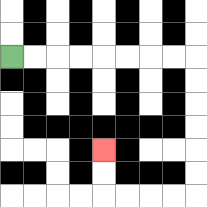{'start': '[0, 2]', 'end': '[4, 6]', 'path_directions': 'R,R,R,R,R,R,R,R,D,D,D,D,D,D,L,L,L,L,U,U', 'path_coordinates': '[[0, 2], [1, 2], [2, 2], [3, 2], [4, 2], [5, 2], [6, 2], [7, 2], [8, 2], [8, 3], [8, 4], [8, 5], [8, 6], [8, 7], [8, 8], [7, 8], [6, 8], [5, 8], [4, 8], [4, 7], [4, 6]]'}